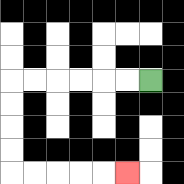{'start': '[6, 3]', 'end': '[5, 7]', 'path_directions': 'L,L,L,L,L,L,D,D,D,D,R,R,R,R,R', 'path_coordinates': '[[6, 3], [5, 3], [4, 3], [3, 3], [2, 3], [1, 3], [0, 3], [0, 4], [0, 5], [0, 6], [0, 7], [1, 7], [2, 7], [3, 7], [4, 7], [5, 7]]'}